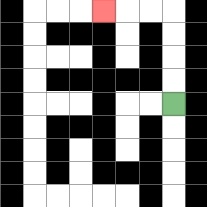{'start': '[7, 4]', 'end': '[4, 0]', 'path_directions': 'U,U,U,U,L,L,L', 'path_coordinates': '[[7, 4], [7, 3], [7, 2], [7, 1], [7, 0], [6, 0], [5, 0], [4, 0]]'}